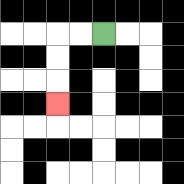{'start': '[4, 1]', 'end': '[2, 4]', 'path_directions': 'L,L,D,D,D', 'path_coordinates': '[[4, 1], [3, 1], [2, 1], [2, 2], [2, 3], [2, 4]]'}